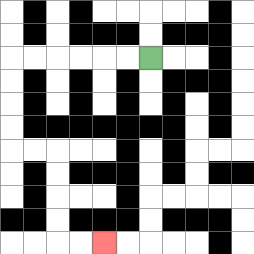{'start': '[6, 2]', 'end': '[4, 10]', 'path_directions': 'L,L,L,L,L,L,D,D,D,D,R,R,D,D,D,D,R,R', 'path_coordinates': '[[6, 2], [5, 2], [4, 2], [3, 2], [2, 2], [1, 2], [0, 2], [0, 3], [0, 4], [0, 5], [0, 6], [1, 6], [2, 6], [2, 7], [2, 8], [2, 9], [2, 10], [3, 10], [4, 10]]'}